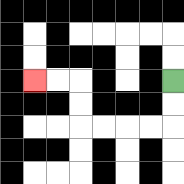{'start': '[7, 3]', 'end': '[1, 3]', 'path_directions': 'D,D,L,L,L,L,U,U,L,L', 'path_coordinates': '[[7, 3], [7, 4], [7, 5], [6, 5], [5, 5], [4, 5], [3, 5], [3, 4], [3, 3], [2, 3], [1, 3]]'}